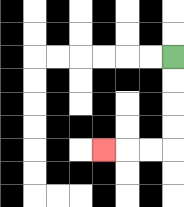{'start': '[7, 2]', 'end': '[4, 6]', 'path_directions': 'D,D,D,D,L,L,L', 'path_coordinates': '[[7, 2], [7, 3], [7, 4], [7, 5], [7, 6], [6, 6], [5, 6], [4, 6]]'}